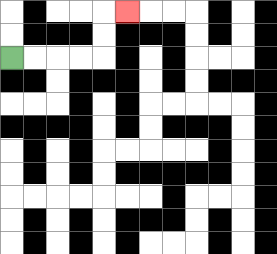{'start': '[0, 2]', 'end': '[5, 0]', 'path_directions': 'R,R,R,R,U,U,R', 'path_coordinates': '[[0, 2], [1, 2], [2, 2], [3, 2], [4, 2], [4, 1], [4, 0], [5, 0]]'}